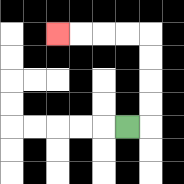{'start': '[5, 5]', 'end': '[2, 1]', 'path_directions': 'R,U,U,U,U,L,L,L,L', 'path_coordinates': '[[5, 5], [6, 5], [6, 4], [6, 3], [6, 2], [6, 1], [5, 1], [4, 1], [3, 1], [2, 1]]'}